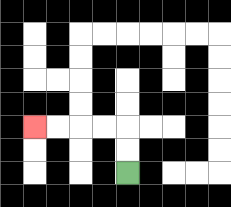{'start': '[5, 7]', 'end': '[1, 5]', 'path_directions': 'U,U,L,L,L,L', 'path_coordinates': '[[5, 7], [5, 6], [5, 5], [4, 5], [3, 5], [2, 5], [1, 5]]'}